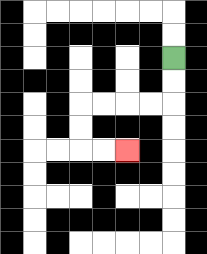{'start': '[7, 2]', 'end': '[5, 6]', 'path_directions': 'D,D,L,L,L,L,D,D,R,R', 'path_coordinates': '[[7, 2], [7, 3], [7, 4], [6, 4], [5, 4], [4, 4], [3, 4], [3, 5], [3, 6], [4, 6], [5, 6]]'}